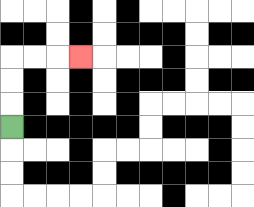{'start': '[0, 5]', 'end': '[3, 2]', 'path_directions': 'U,U,U,R,R,R', 'path_coordinates': '[[0, 5], [0, 4], [0, 3], [0, 2], [1, 2], [2, 2], [3, 2]]'}